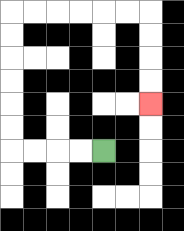{'start': '[4, 6]', 'end': '[6, 4]', 'path_directions': 'L,L,L,L,U,U,U,U,U,U,R,R,R,R,R,R,D,D,D,D', 'path_coordinates': '[[4, 6], [3, 6], [2, 6], [1, 6], [0, 6], [0, 5], [0, 4], [0, 3], [0, 2], [0, 1], [0, 0], [1, 0], [2, 0], [3, 0], [4, 0], [5, 0], [6, 0], [6, 1], [6, 2], [6, 3], [6, 4]]'}